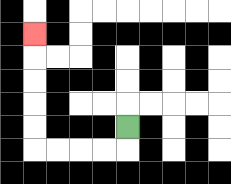{'start': '[5, 5]', 'end': '[1, 1]', 'path_directions': 'D,L,L,L,L,U,U,U,U,U', 'path_coordinates': '[[5, 5], [5, 6], [4, 6], [3, 6], [2, 6], [1, 6], [1, 5], [1, 4], [1, 3], [1, 2], [1, 1]]'}